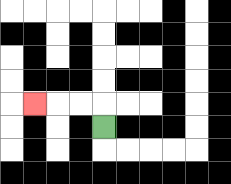{'start': '[4, 5]', 'end': '[1, 4]', 'path_directions': 'U,L,L,L', 'path_coordinates': '[[4, 5], [4, 4], [3, 4], [2, 4], [1, 4]]'}